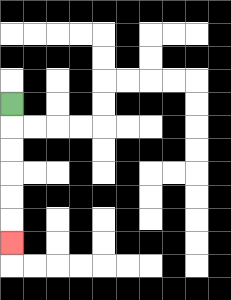{'start': '[0, 4]', 'end': '[0, 10]', 'path_directions': 'D,D,D,D,D,D', 'path_coordinates': '[[0, 4], [0, 5], [0, 6], [0, 7], [0, 8], [0, 9], [0, 10]]'}